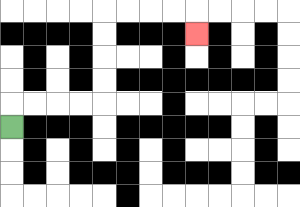{'start': '[0, 5]', 'end': '[8, 1]', 'path_directions': 'U,R,R,R,R,U,U,U,U,R,R,R,R,D', 'path_coordinates': '[[0, 5], [0, 4], [1, 4], [2, 4], [3, 4], [4, 4], [4, 3], [4, 2], [4, 1], [4, 0], [5, 0], [6, 0], [7, 0], [8, 0], [8, 1]]'}